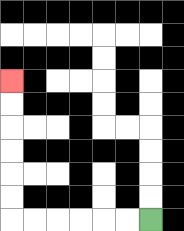{'start': '[6, 9]', 'end': '[0, 3]', 'path_directions': 'L,L,L,L,L,L,U,U,U,U,U,U', 'path_coordinates': '[[6, 9], [5, 9], [4, 9], [3, 9], [2, 9], [1, 9], [0, 9], [0, 8], [0, 7], [0, 6], [0, 5], [0, 4], [0, 3]]'}